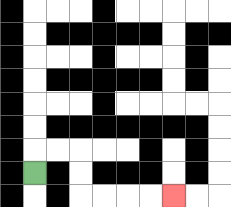{'start': '[1, 7]', 'end': '[7, 8]', 'path_directions': 'U,R,R,D,D,R,R,R,R', 'path_coordinates': '[[1, 7], [1, 6], [2, 6], [3, 6], [3, 7], [3, 8], [4, 8], [5, 8], [6, 8], [7, 8]]'}